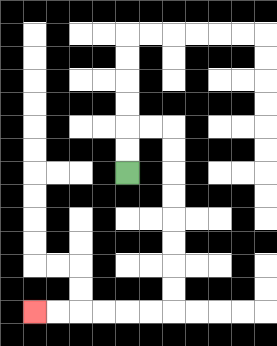{'start': '[5, 7]', 'end': '[1, 13]', 'path_directions': 'U,U,R,R,D,D,D,D,D,D,D,D,L,L,L,L,L,L', 'path_coordinates': '[[5, 7], [5, 6], [5, 5], [6, 5], [7, 5], [7, 6], [7, 7], [7, 8], [7, 9], [7, 10], [7, 11], [7, 12], [7, 13], [6, 13], [5, 13], [4, 13], [3, 13], [2, 13], [1, 13]]'}